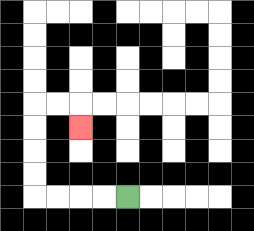{'start': '[5, 8]', 'end': '[3, 5]', 'path_directions': 'L,L,L,L,U,U,U,U,R,R,D', 'path_coordinates': '[[5, 8], [4, 8], [3, 8], [2, 8], [1, 8], [1, 7], [1, 6], [1, 5], [1, 4], [2, 4], [3, 4], [3, 5]]'}